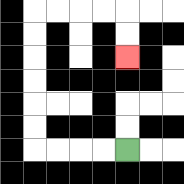{'start': '[5, 6]', 'end': '[5, 2]', 'path_directions': 'L,L,L,L,U,U,U,U,U,U,R,R,R,R,D,D', 'path_coordinates': '[[5, 6], [4, 6], [3, 6], [2, 6], [1, 6], [1, 5], [1, 4], [1, 3], [1, 2], [1, 1], [1, 0], [2, 0], [3, 0], [4, 0], [5, 0], [5, 1], [5, 2]]'}